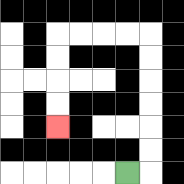{'start': '[5, 7]', 'end': '[2, 5]', 'path_directions': 'R,U,U,U,U,U,U,L,L,L,L,D,D,D,D', 'path_coordinates': '[[5, 7], [6, 7], [6, 6], [6, 5], [6, 4], [6, 3], [6, 2], [6, 1], [5, 1], [4, 1], [3, 1], [2, 1], [2, 2], [2, 3], [2, 4], [2, 5]]'}